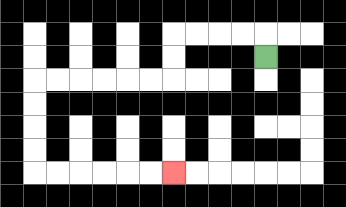{'start': '[11, 2]', 'end': '[7, 7]', 'path_directions': 'U,L,L,L,L,D,D,L,L,L,L,L,L,D,D,D,D,R,R,R,R,R,R', 'path_coordinates': '[[11, 2], [11, 1], [10, 1], [9, 1], [8, 1], [7, 1], [7, 2], [7, 3], [6, 3], [5, 3], [4, 3], [3, 3], [2, 3], [1, 3], [1, 4], [1, 5], [1, 6], [1, 7], [2, 7], [3, 7], [4, 7], [5, 7], [6, 7], [7, 7]]'}